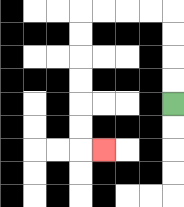{'start': '[7, 4]', 'end': '[4, 6]', 'path_directions': 'U,U,U,U,L,L,L,L,D,D,D,D,D,D,R', 'path_coordinates': '[[7, 4], [7, 3], [7, 2], [7, 1], [7, 0], [6, 0], [5, 0], [4, 0], [3, 0], [3, 1], [3, 2], [3, 3], [3, 4], [3, 5], [3, 6], [4, 6]]'}